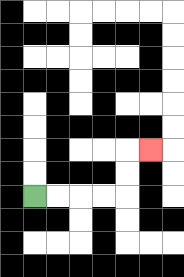{'start': '[1, 8]', 'end': '[6, 6]', 'path_directions': 'R,R,R,R,U,U,R', 'path_coordinates': '[[1, 8], [2, 8], [3, 8], [4, 8], [5, 8], [5, 7], [5, 6], [6, 6]]'}